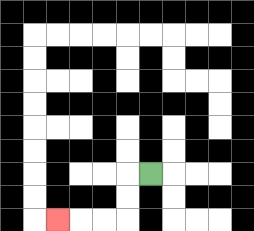{'start': '[6, 7]', 'end': '[2, 9]', 'path_directions': 'L,D,D,L,L,L', 'path_coordinates': '[[6, 7], [5, 7], [5, 8], [5, 9], [4, 9], [3, 9], [2, 9]]'}